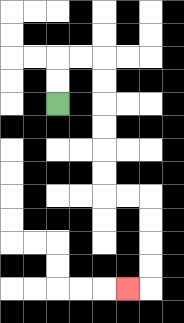{'start': '[2, 4]', 'end': '[5, 12]', 'path_directions': 'U,U,R,R,D,D,D,D,D,D,R,R,D,D,D,D,L', 'path_coordinates': '[[2, 4], [2, 3], [2, 2], [3, 2], [4, 2], [4, 3], [4, 4], [4, 5], [4, 6], [4, 7], [4, 8], [5, 8], [6, 8], [6, 9], [6, 10], [6, 11], [6, 12], [5, 12]]'}